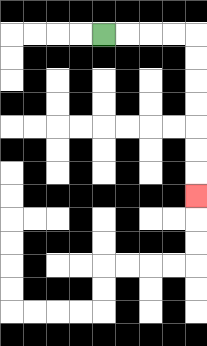{'start': '[4, 1]', 'end': '[8, 8]', 'path_directions': 'R,R,R,R,D,D,D,D,D,D,D', 'path_coordinates': '[[4, 1], [5, 1], [6, 1], [7, 1], [8, 1], [8, 2], [8, 3], [8, 4], [8, 5], [8, 6], [8, 7], [8, 8]]'}